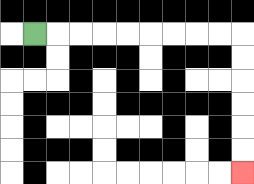{'start': '[1, 1]', 'end': '[10, 7]', 'path_directions': 'R,R,R,R,R,R,R,R,R,D,D,D,D,D,D', 'path_coordinates': '[[1, 1], [2, 1], [3, 1], [4, 1], [5, 1], [6, 1], [7, 1], [8, 1], [9, 1], [10, 1], [10, 2], [10, 3], [10, 4], [10, 5], [10, 6], [10, 7]]'}